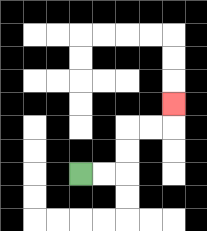{'start': '[3, 7]', 'end': '[7, 4]', 'path_directions': 'R,R,U,U,R,R,U', 'path_coordinates': '[[3, 7], [4, 7], [5, 7], [5, 6], [5, 5], [6, 5], [7, 5], [7, 4]]'}